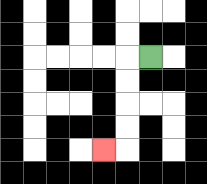{'start': '[6, 2]', 'end': '[4, 6]', 'path_directions': 'L,D,D,D,D,L', 'path_coordinates': '[[6, 2], [5, 2], [5, 3], [5, 4], [5, 5], [5, 6], [4, 6]]'}